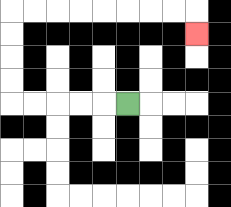{'start': '[5, 4]', 'end': '[8, 1]', 'path_directions': 'L,L,L,L,L,U,U,U,U,R,R,R,R,R,R,R,R,D', 'path_coordinates': '[[5, 4], [4, 4], [3, 4], [2, 4], [1, 4], [0, 4], [0, 3], [0, 2], [0, 1], [0, 0], [1, 0], [2, 0], [3, 0], [4, 0], [5, 0], [6, 0], [7, 0], [8, 0], [8, 1]]'}